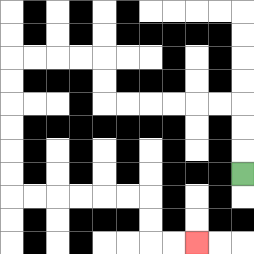{'start': '[10, 7]', 'end': '[8, 10]', 'path_directions': 'U,U,U,L,L,L,L,L,L,U,U,L,L,L,L,D,D,D,D,D,D,R,R,R,R,R,R,D,D,R,R', 'path_coordinates': '[[10, 7], [10, 6], [10, 5], [10, 4], [9, 4], [8, 4], [7, 4], [6, 4], [5, 4], [4, 4], [4, 3], [4, 2], [3, 2], [2, 2], [1, 2], [0, 2], [0, 3], [0, 4], [0, 5], [0, 6], [0, 7], [0, 8], [1, 8], [2, 8], [3, 8], [4, 8], [5, 8], [6, 8], [6, 9], [6, 10], [7, 10], [8, 10]]'}